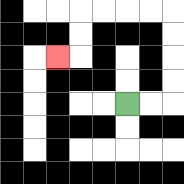{'start': '[5, 4]', 'end': '[2, 2]', 'path_directions': 'R,R,U,U,U,U,L,L,L,L,D,D,L', 'path_coordinates': '[[5, 4], [6, 4], [7, 4], [7, 3], [7, 2], [7, 1], [7, 0], [6, 0], [5, 0], [4, 0], [3, 0], [3, 1], [3, 2], [2, 2]]'}